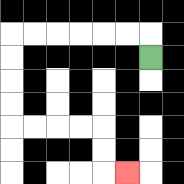{'start': '[6, 2]', 'end': '[5, 7]', 'path_directions': 'U,L,L,L,L,L,L,D,D,D,D,R,R,R,R,D,D,R', 'path_coordinates': '[[6, 2], [6, 1], [5, 1], [4, 1], [3, 1], [2, 1], [1, 1], [0, 1], [0, 2], [0, 3], [0, 4], [0, 5], [1, 5], [2, 5], [3, 5], [4, 5], [4, 6], [4, 7], [5, 7]]'}